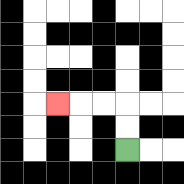{'start': '[5, 6]', 'end': '[2, 4]', 'path_directions': 'U,U,L,L,L', 'path_coordinates': '[[5, 6], [5, 5], [5, 4], [4, 4], [3, 4], [2, 4]]'}